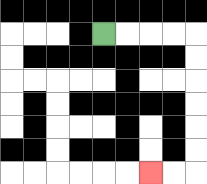{'start': '[4, 1]', 'end': '[6, 7]', 'path_directions': 'R,R,R,R,D,D,D,D,D,D,L,L', 'path_coordinates': '[[4, 1], [5, 1], [6, 1], [7, 1], [8, 1], [8, 2], [8, 3], [8, 4], [8, 5], [8, 6], [8, 7], [7, 7], [6, 7]]'}